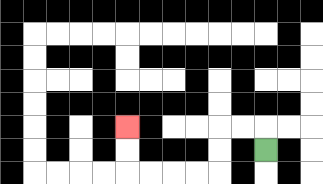{'start': '[11, 6]', 'end': '[5, 5]', 'path_directions': 'U,L,L,D,D,L,L,L,L,U,U', 'path_coordinates': '[[11, 6], [11, 5], [10, 5], [9, 5], [9, 6], [9, 7], [8, 7], [7, 7], [6, 7], [5, 7], [5, 6], [5, 5]]'}